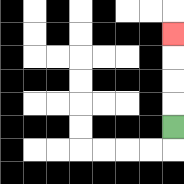{'start': '[7, 5]', 'end': '[7, 1]', 'path_directions': 'U,U,U,U', 'path_coordinates': '[[7, 5], [7, 4], [7, 3], [7, 2], [7, 1]]'}